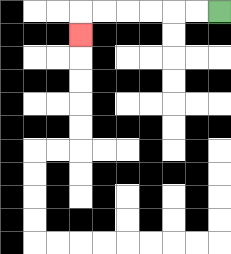{'start': '[9, 0]', 'end': '[3, 1]', 'path_directions': 'L,L,L,L,L,L,D', 'path_coordinates': '[[9, 0], [8, 0], [7, 0], [6, 0], [5, 0], [4, 0], [3, 0], [3, 1]]'}